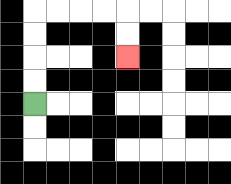{'start': '[1, 4]', 'end': '[5, 2]', 'path_directions': 'U,U,U,U,R,R,R,R,D,D', 'path_coordinates': '[[1, 4], [1, 3], [1, 2], [1, 1], [1, 0], [2, 0], [3, 0], [4, 0], [5, 0], [5, 1], [5, 2]]'}